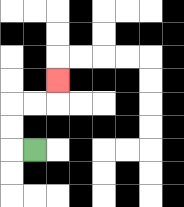{'start': '[1, 6]', 'end': '[2, 3]', 'path_directions': 'L,U,U,R,R,U', 'path_coordinates': '[[1, 6], [0, 6], [0, 5], [0, 4], [1, 4], [2, 4], [2, 3]]'}